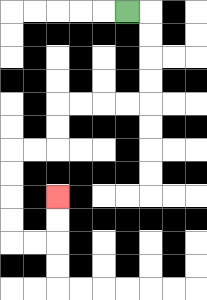{'start': '[5, 0]', 'end': '[2, 8]', 'path_directions': 'R,D,D,D,D,L,L,L,L,D,D,L,L,D,D,D,D,R,R,U,U', 'path_coordinates': '[[5, 0], [6, 0], [6, 1], [6, 2], [6, 3], [6, 4], [5, 4], [4, 4], [3, 4], [2, 4], [2, 5], [2, 6], [1, 6], [0, 6], [0, 7], [0, 8], [0, 9], [0, 10], [1, 10], [2, 10], [2, 9], [2, 8]]'}